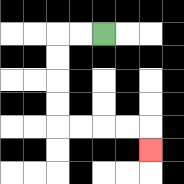{'start': '[4, 1]', 'end': '[6, 6]', 'path_directions': 'L,L,D,D,D,D,R,R,R,R,D', 'path_coordinates': '[[4, 1], [3, 1], [2, 1], [2, 2], [2, 3], [2, 4], [2, 5], [3, 5], [4, 5], [5, 5], [6, 5], [6, 6]]'}